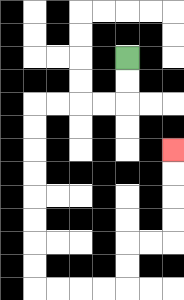{'start': '[5, 2]', 'end': '[7, 6]', 'path_directions': 'D,D,L,L,L,L,D,D,D,D,D,D,D,D,R,R,R,R,U,U,R,R,U,U,U,U', 'path_coordinates': '[[5, 2], [5, 3], [5, 4], [4, 4], [3, 4], [2, 4], [1, 4], [1, 5], [1, 6], [1, 7], [1, 8], [1, 9], [1, 10], [1, 11], [1, 12], [2, 12], [3, 12], [4, 12], [5, 12], [5, 11], [5, 10], [6, 10], [7, 10], [7, 9], [7, 8], [7, 7], [7, 6]]'}